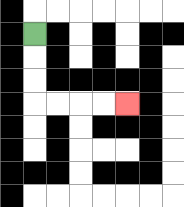{'start': '[1, 1]', 'end': '[5, 4]', 'path_directions': 'D,D,D,R,R,R,R', 'path_coordinates': '[[1, 1], [1, 2], [1, 3], [1, 4], [2, 4], [3, 4], [4, 4], [5, 4]]'}